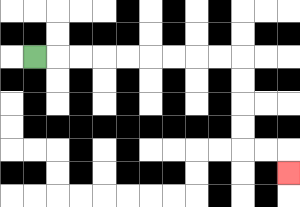{'start': '[1, 2]', 'end': '[12, 7]', 'path_directions': 'R,R,R,R,R,R,R,R,R,D,D,D,D,R,R,D', 'path_coordinates': '[[1, 2], [2, 2], [3, 2], [4, 2], [5, 2], [6, 2], [7, 2], [8, 2], [9, 2], [10, 2], [10, 3], [10, 4], [10, 5], [10, 6], [11, 6], [12, 6], [12, 7]]'}